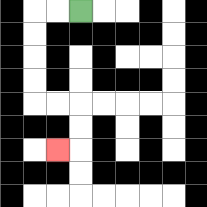{'start': '[3, 0]', 'end': '[2, 6]', 'path_directions': 'L,L,D,D,D,D,R,R,D,D,L', 'path_coordinates': '[[3, 0], [2, 0], [1, 0], [1, 1], [1, 2], [1, 3], [1, 4], [2, 4], [3, 4], [3, 5], [3, 6], [2, 6]]'}